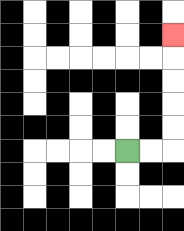{'start': '[5, 6]', 'end': '[7, 1]', 'path_directions': 'R,R,U,U,U,U,U', 'path_coordinates': '[[5, 6], [6, 6], [7, 6], [7, 5], [7, 4], [7, 3], [7, 2], [7, 1]]'}